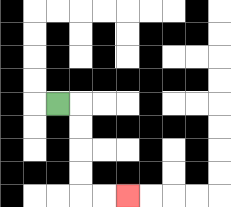{'start': '[2, 4]', 'end': '[5, 8]', 'path_directions': 'R,D,D,D,D,R,R', 'path_coordinates': '[[2, 4], [3, 4], [3, 5], [3, 6], [3, 7], [3, 8], [4, 8], [5, 8]]'}